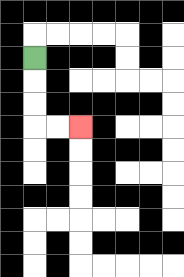{'start': '[1, 2]', 'end': '[3, 5]', 'path_directions': 'D,D,D,R,R', 'path_coordinates': '[[1, 2], [1, 3], [1, 4], [1, 5], [2, 5], [3, 5]]'}